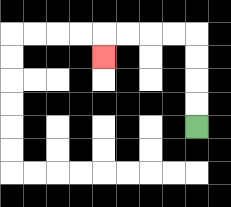{'start': '[8, 5]', 'end': '[4, 2]', 'path_directions': 'U,U,U,U,L,L,L,L,D', 'path_coordinates': '[[8, 5], [8, 4], [8, 3], [8, 2], [8, 1], [7, 1], [6, 1], [5, 1], [4, 1], [4, 2]]'}